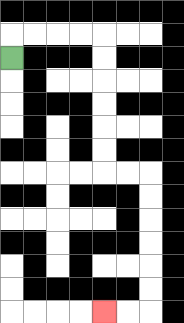{'start': '[0, 2]', 'end': '[4, 13]', 'path_directions': 'U,R,R,R,R,D,D,D,D,D,D,R,R,D,D,D,D,D,D,L,L', 'path_coordinates': '[[0, 2], [0, 1], [1, 1], [2, 1], [3, 1], [4, 1], [4, 2], [4, 3], [4, 4], [4, 5], [4, 6], [4, 7], [5, 7], [6, 7], [6, 8], [6, 9], [6, 10], [6, 11], [6, 12], [6, 13], [5, 13], [4, 13]]'}